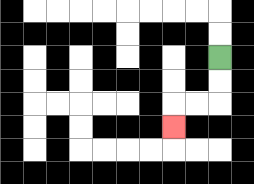{'start': '[9, 2]', 'end': '[7, 5]', 'path_directions': 'D,D,L,L,D', 'path_coordinates': '[[9, 2], [9, 3], [9, 4], [8, 4], [7, 4], [7, 5]]'}